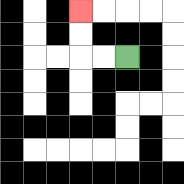{'start': '[5, 2]', 'end': '[3, 0]', 'path_directions': 'L,L,U,U', 'path_coordinates': '[[5, 2], [4, 2], [3, 2], [3, 1], [3, 0]]'}